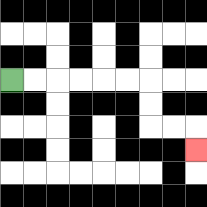{'start': '[0, 3]', 'end': '[8, 6]', 'path_directions': 'R,R,R,R,R,R,D,D,R,R,D', 'path_coordinates': '[[0, 3], [1, 3], [2, 3], [3, 3], [4, 3], [5, 3], [6, 3], [6, 4], [6, 5], [7, 5], [8, 5], [8, 6]]'}